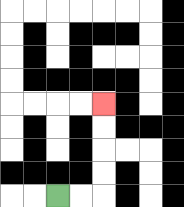{'start': '[2, 8]', 'end': '[4, 4]', 'path_directions': 'R,R,U,U,U,U', 'path_coordinates': '[[2, 8], [3, 8], [4, 8], [4, 7], [4, 6], [4, 5], [4, 4]]'}